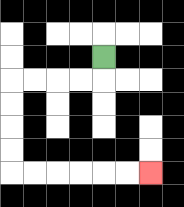{'start': '[4, 2]', 'end': '[6, 7]', 'path_directions': 'D,L,L,L,L,D,D,D,D,R,R,R,R,R,R', 'path_coordinates': '[[4, 2], [4, 3], [3, 3], [2, 3], [1, 3], [0, 3], [0, 4], [0, 5], [0, 6], [0, 7], [1, 7], [2, 7], [3, 7], [4, 7], [5, 7], [6, 7]]'}